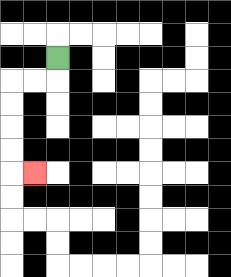{'start': '[2, 2]', 'end': '[1, 7]', 'path_directions': 'D,L,L,D,D,D,D,R', 'path_coordinates': '[[2, 2], [2, 3], [1, 3], [0, 3], [0, 4], [0, 5], [0, 6], [0, 7], [1, 7]]'}